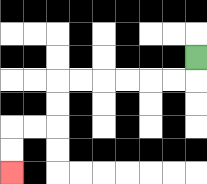{'start': '[8, 2]', 'end': '[0, 7]', 'path_directions': 'D,L,L,L,L,L,L,D,D,L,L,D,D', 'path_coordinates': '[[8, 2], [8, 3], [7, 3], [6, 3], [5, 3], [4, 3], [3, 3], [2, 3], [2, 4], [2, 5], [1, 5], [0, 5], [0, 6], [0, 7]]'}